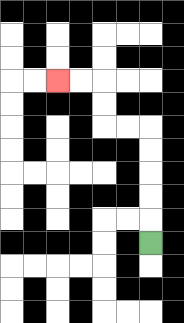{'start': '[6, 10]', 'end': '[2, 3]', 'path_directions': 'U,U,U,U,U,L,L,U,U,L,L', 'path_coordinates': '[[6, 10], [6, 9], [6, 8], [6, 7], [6, 6], [6, 5], [5, 5], [4, 5], [4, 4], [4, 3], [3, 3], [2, 3]]'}